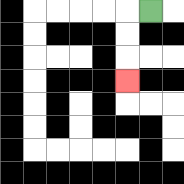{'start': '[6, 0]', 'end': '[5, 3]', 'path_directions': 'L,D,D,D', 'path_coordinates': '[[6, 0], [5, 0], [5, 1], [5, 2], [5, 3]]'}